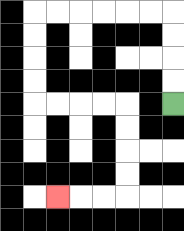{'start': '[7, 4]', 'end': '[2, 8]', 'path_directions': 'U,U,U,U,L,L,L,L,L,L,D,D,D,D,R,R,R,R,D,D,D,D,L,L,L', 'path_coordinates': '[[7, 4], [7, 3], [7, 2], [7, 1], [7, 0], [6, 0], [5, 0], [4, 0], [3, 0], [2, 0], [1, 0], [1, 1], [1, 2], [1, 3], [1, 4], [2, 4], [3, 4], [4, 4], [5, 4], [5, 5], [5, 6], [5, 7], [5, 8], [4, 8], [3, 8], [2, 8]]'}